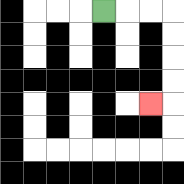{'start': '[4, 0]', 'end': '[6, 4]', 'path_directions': 'R,R,R,D,D,D,D,L', 'path_coordinates': '[[4, 0], [5, 0], [6, 0], [7, 0], [7, 1], [7, 2], [7, 3], [7, 4], [6, 4]]'}